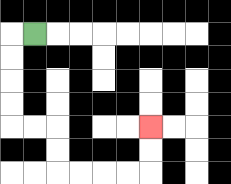{'start': '[1, 1]', 'end': '[6, 5]', 'path_directions': 'L,D,D,D,D,R,R,D,D,R,R,R,R,U,U', 'path_coordinates': '[[1, 1], [0, 1], [0, 2], [0, 3], [0, 4], [0, 5], [1, 5], [2, 5], [2, 6], [2, 7], [3, 7], [4, 7], [5, 7], [6, 7], [6, 6], [6, 5]]'}